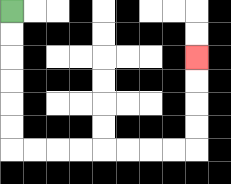{'start': '[0, 0]', 'end': '[8, 2]', 'path_directions': 'D,D,D,D,D,D,R,R,R,R,R,R,R,R,U,U,U,U', 'path_coordinates': '[[0, 0], [0, 1], [0, 2], [0, 3], [0, 4], [0, 5], [0, 6], [1, 6], [2, 6], [3, 6], [4, 6], [5, 6], [6, 6], [7, 6], [8, 6], [8, 5], [8, 4], [8, 3], [8, 2]]'}